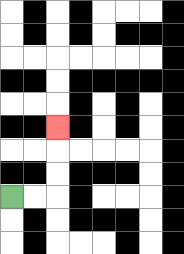{'start': '[0, 8]', 'end': '[2, 5]', 'path_directions': 'R,R,U,U,U', 'path_coordinates': '[[0, 8], [1, 8], [2, 8], [2, 7], [2, 6], [2, 5]]'}